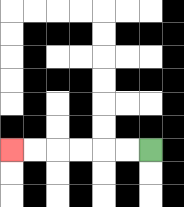{'start': '[6, 6]', 'end': '[0, 6]', 'path_directions': 'L,L,L,L,L,L', 'path_coordinates': '[[6, 6], [5, 6], [4, 6], [3, 6], [2, 6], [1, 6], [0, 6]]'}